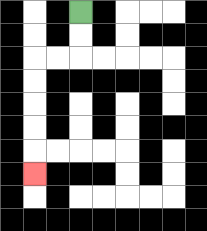{'start': '[3, 0]', 'end': '[1, 7]', 'path_directions': 'D,D,L,L,D,D,D,D,D', 'path_coordinates': '[[3, 0], [3, 1], [3, 2], [2, 2], [1, 2], [1, 3], [1, 4], [1, 5], [1, 6], [1, 7]]'}